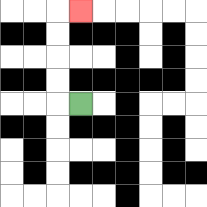{'start': '[3, 4]', 'end': '[3, 0]', 'path_directions': 'L,U,U,U,U,R', 'path_coordinates': '[[3, 4], [2, 4], [2, 3], [2, 2], [2, 1], [2, 0], [3, 0]]'}